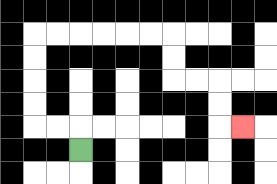{'start': '[3, 6]', 'end': '[10, 5]', 'path_directions': 'U,L,L,U,U,U,U,R,R,R,R,R,R,D,D,R,R,D,D,R', 'path_coordinates': '[[3, 6], [3, 5], [2, 5], [1, 5], [1, 4], [1, 3], [1, 2], [1, 1], [2, 1], [3, 1], [4, 1], [5, 1], [6, 1], [7, 1], [7, 2], [7, 3], [8, 3], [9, 3], [9, 4], [9, 5], [10, 5]]'}